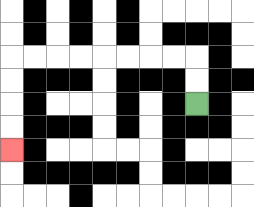{'start': '[8, 4]', 'end': '[0, 6]', 'path_directions': 'U,U,L,L,L,L,L,L,L,L,D,D,D,D', 'path_coordinates': '[[8, 4], [8, 3], [8, 2], [7, 2], [6, 2], [5, 2], [4, 2], [3, 2], [2, 2], [1, 2], [0, 2], [0, 3], [0, 4], [0, 5], [0, 6]]'}